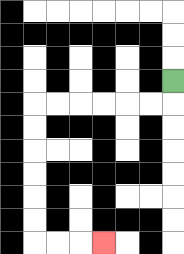{'start': '[7, 3]', 'end': '[4, 10]', 'path_directions': 'D,L,L,L,L,L,L,D,D,D,D,D,D,R,R,R', 'path_coordinates': '[[7, 3], [7, 4], [6, 4], [5, 4], [4, 4], [3, 4], [2, 4], [1, 4], [1, 5], [1, 6], [1, 7], [1, 8], [1, 9], [1, 10], [2, 10], [3, 10], [4, 10]]'}